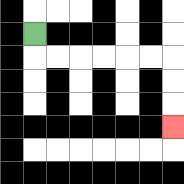{'start': '[1, 1]', 'end': '[7, 5]', 'path_directions': 'D,R,R,R,R,R,R,D,D,D', 'path_coordinates': '[[1, 1], [1, 2], [2, 2], [3, 2], [4, 2], [5, 2], [6, 2], [7, 2], [7, 3], [7, 4], [7, 5]]'}